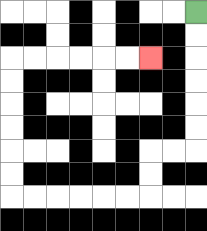{'start': '[8, 0]', 'end': '[6, 2]', 'path_directions': 'D,D,D,D,D,D,L,L,D,D,L,L,L,L,L,L,U,U,U,U,U,U,R,R,R,R,R,R', 'path_coordinates': '[[8, 0], [8, 1], [8, 2], [8, 3], [8, 4], [8, 5], [8, 6], [7, 6], [6, 6], [6, 7], [6, 8], [5, 8], [4, 8], [3, 8], [2, 8], [1, 8], [0, 8], [0, 7], [0, 6], [0, 5], [0, 4], [0, 3], [0, 2], [1, 2], [2, 2], [3, 2], [4, 2], [5, 2], [6, 2]]'}